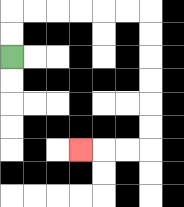{'start': '[0, 2]', 'end': '[3, 6]', 'path_directions': 'U,U,R,R,R,R,R,R,D,D,D,D,D,D,L,L,L', 'path_coordinates': '[[0, 2], [0, 1], [0, 0], [1, 0], [2, 0], [3, 0], [4, 0], [5, 0], [6, 0], [6, 1], [6, 2], [6, 3], [6, 4], [6, 5], [6, 6], [5, 6], [4, 6], [3, 6]]'}